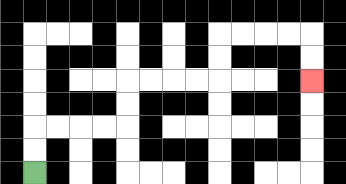{'start': '[1, 7]', 'end': '[13, 3]', 'path_directions': 'U,U,R,R,R,R,U,U,R,R,R,R,U,U,R,R,R,R,D,D', 'path_coordinates': '[[1, 7], [1, 6], [1, 5], [2, 5], [3, 5], [4, 5], [5, 5], [5, 4], [5, 3], [6, 3], [7, 3], [8, 3], [9, 3], [9, 2], [9, 1], [10, 1], [11, 1], [12, 1], [13, 1], [13, 2], [13, 3]]'}